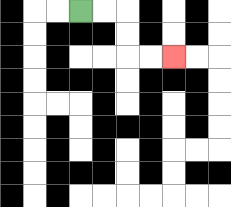{'start': '[3, 0]', 'end': '[7, 2]', 'path_directions': 'R,R,D,D,R,R', 'path_coordinates': '[[3, 0], [4, 0], [5, 0], [5, 1], [5, 2], [6, 2], [7, 2]]'}